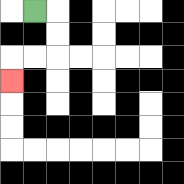{'start': '[1, 0]', 'end': '[0, 3]', 'path_directions': 'R,D,D,L,L,D', 'path_coordinates': '[[1, 0], [2, 0], [2, 1], [2, 2], [1, 2], [0, 2], [0, 3]]'}